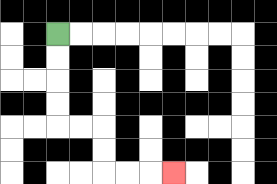{'start': '[2, 1]', 'end': '[7, 7]', 'path_directions': 'D,D,D,D,R,R,D,D,R,R,R', 'path_coordinates': '[[2, 1], [2, 2], [2, 3], [2, 4], [2, 5], [3, 5], [4, 5], [4, 6], [4, 7], [5, 7], [6, 7], [7, 7]]'}